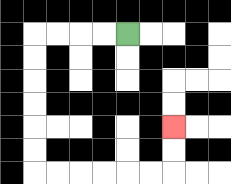{'start': '[5, 1]', 'end': '[7, 5]', 'path_directions': 'L,L,L,L,D,D,D,D,D,D,R,R,R,R,R,R,U,U', 'path_coordinates': '[[5, 1], [4, 1], [3, 1], [2, 1], [1, 1], [1, 2], [1, 3], [1, 4], [1, 5], [1, 6], [1, 7], [2, 7], [3, 7], [4, 7], [5, 7], [6, 7], [7, 7], [7, 6], [7, 5]]'}